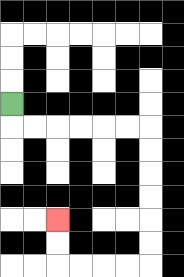{'start': '[0, 4]', 'end': '[2, 9]', 'path_directions': 'D,R,R,R,R,R,R,D,D,D,D,D,D,L,L,L,L,U,U', 'path_coordinates': '[[0, 4], [0, 5], [1, 5], [2, 5], [3, 5], [4, 5], [5, 5], [6, 5], [6, 6], [6, 7], [6, 8], [6, 9], [6, 10], [6, 11], [5, 11], [4, 11], [3, 11], [2, 11], [2, 10], [2, 9]]'}